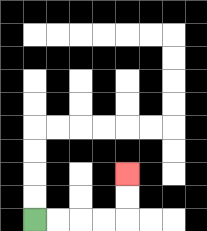{'start': '[1, 9]', 'end': '[5, 7]', 'path_directions': 'R,R,R,R,U,U', 'path_coordinates': '[[1, 9], [2, 9], [3, 9], [4, 9], [5, 9], [5, 8], [5, 7]]'}